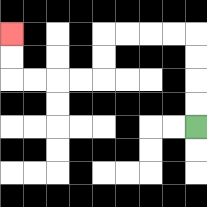{'start': '[8, 5]', 'end': '[0, 1]', 'path_directions': 'U,U,U,U,L,L,L,L,D,D,L,L,L,L,U,U', 'path_coordinates': '[[8, 5], [8, 4], [8, 3], [8, 2], [8, 1], [7, 1], [6, 1], [5, 1], [4, 1], [4, 2], [4, 3], [3, 3], [2, 3], [1, 3], [0, 3], [0, 2], [0, 1]]'}